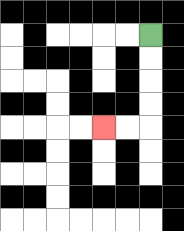{'start': '[6, 1]', 'end': '[4, 5]', 'path_directions': 'D,D,D,D,L,L', 'path_coordinates': '[[6, 1], [6, 2], [6, 3], [6, 4], [6, 5], [5, 5], [4, 5]]'}